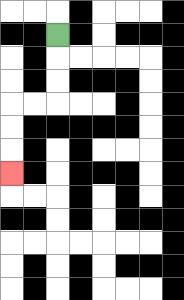{'start': '[2, 1]', 'end': '[0, 7]', 'path_directions': 'D,D,D,L,L,D,D,D', 'path_coordinates': '[[2, 1], [2, 2], [2, 3], [2, 4], [1, 4], [0, 4], [0, 5], [0, 6], [0, 7]]'}